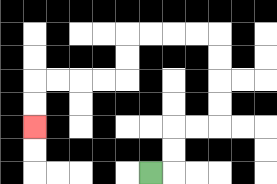{'start': '[6, 7]', 'end': '[1, 5]', 'path_directions': 'R,U,U,R,R,U,U,U,U,L,L,L,L,D,D,L,L,L,L,D,D', 'path_coordinates': '[[6, 7], [7, 7], [7, 6], [7, 5], [8, 5], [9, 5], [9, 4], [9, 3], [9, 2], [9, 1], [8, 1], [7, 1], [6, 1], [5, 1], [5, 2], [5, 3], [4, 3], [3, 3], [2, 3], [1, 3], [1, 4], [1, 5]]'}